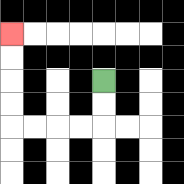{'start': '[4, 3]', 'end': '[0, 1]', 'path_directions': 'D,D,L,L,L,L,U,U,U,U', 'path_coordinates': '[[4, 3], [4, 4], [4, 5], [3, 5], [2, 5], [1, 5], [0, 5], [0, 4], [0, 3], [0, 2], [0, 1]]'}